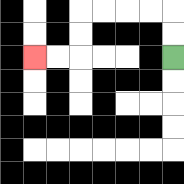{'start': '[7, 2]', 'end': '[1, 2]', 'path_directions': 'U,U,L,L,L,L,D,D,L,L', 'path_coordinates': '[[7, 2], [7, 1], [7, 0], [6, 0], [5, 0], [4, 0], [3, 0], [3, 1], [3, 2], [2, 2], [1, 2]]'}